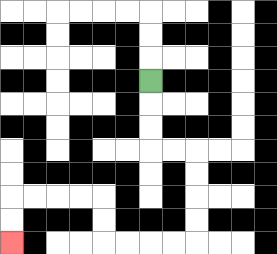{'start': '[6, 3]', 'end': '[0, 10]', 'path_directions': 'D,D,D,R,R,D,D,D,D,L,L,L,L,U,U,L,L,L,L,D,D', 'path_coordinates': '[[6, 3], [6, 4], [6, 5], [6, 6], [7, 6], [8, 6], [8, 7], [8, 8], [8, 9], [8, 10], [7, 10], [6, 10], [5, 10], [4, 10], [4, 9], [4, 8], [3, 8], [2, 8], [1, 8], [0, 8], [0, 9], [0, 10]]'}